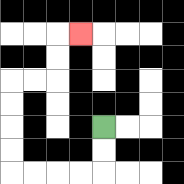{'start': '[4, 5]', 'end': '[3, 1]', 'path_directions': 'D,D,L,L,L,L,U,U,U,U,R,R,U,U,R', 'path_coordinates': '[[4, 5], [4, 6], [4, 7], [3, 7], [2, 7], [1, 7], [0, 7], [0, 6], [0, 5], [0, 4], [0, 3], [1, 3], [2, 3], [2, 2], [2, 1], [3, 1]]'}